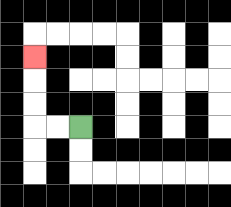{'start': '[3, 5]', 'end': '[1, 2]', 'path_directions': 'L,L,U,U,U', 'path_coordinates': '[[3, 5], [2, 5], [1, 5], [1, 4], [1, 3], [1, 2]]'}